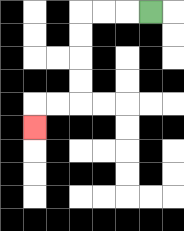{'start': '[6, 0]', 'end': '[1, 5]', 'path_directions': 'L,L,L,D,D,D,D,L,L,D', 'path_coordinates': '[[6, 0], [5, 0], [4, 0], [3, 0], [3, 1], [3, 2], [3, 3], [3, 4], [2, 4], [1, 4], [1, 5]]'}